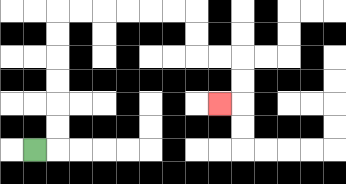{'start': '[1, 6]', 'end': '[9, 4]', 'path_directions': 'R,U,U,U,U,U,U,R,R,R,R,R,R,D,D,R,R,D,D,L', 'path_coordinates': '[[1, 6], [2, 6], [2, 5], [2, 4], [2, 3], [2, 2], [2, 1], [2, 0], [3, 0], [4, 0], [5, 0], [6, 0], [7, 0], [8, 0], [8, 1], [8, 2], [9, 2], [10, 2], [10, 3], [10, 4], [9, 4]]'}